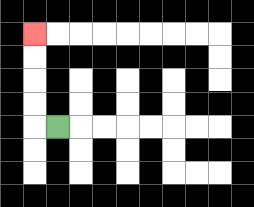{'start': '[2, 5]', 'end': '[1, 1]', 'path_directions': 'L,U,U,U,U', 'path_coordinates': '[[2, 5], [1, 5], [1, 4], [1, 3], [1, 2], [1, 1]]'}